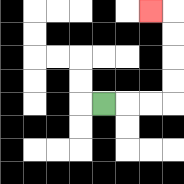{'start': '[4, 4]', 'end': '[6, 0]', 'path_directions': 'R,R,R,U,U,U,U,L', 'path_coordinates': '[[4, 4], [5, 4], [6, 4], [7, 4], [7, 3], [7, 2], [7, 1], [7, 0], [6, 0]]'}